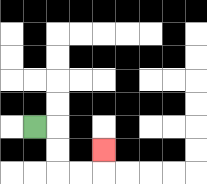{'start': '[1, 5]', 'end': '[4, 6]', 'path_directions': 'R,D,D,R,R,U', 'path_coordinates': '[[1, 5], [2, 5], [2, 6], [2, 7], [3, 7], [4, 7], [4, 6]]'}